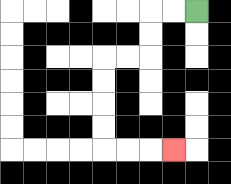{'start': '[8, 0]', 'end': '[7, 6]', 'path_directions': 'L,L,D,D,L,L,D,D,D,D,R,R,R', 'path_coordinates': '[[8, 0], [7, 0], [6, 0], [6, 1], [6, 2], [5, 2], [4, 2], [4, 3], [4, 4], [4, 5], [4, 6], [5, 6], [6, 6], [7, 6]]'}